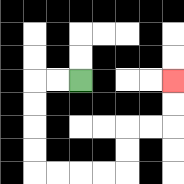{'start': '[3, 3]', 'end': '[7, 3]', 'path_directions': 'L,L,D,D,D,D,R,R,R,R,U,U,R,R,U,U', 'path_coordinates': '[[3, 3], [2, 3], [1, 3], [1, 4], [1, 5], [1, 6], [1, 7], [2, 7], [3, 7], [4, 7], [5, 7], [5, 6], [5, 5], [6, 5], [7, 5], [7, 4], [7, 3]]'}